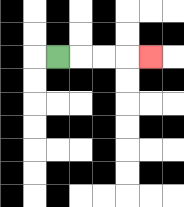{'start': '[2, 2]', 'end': '[6, 2]', 'path_directions': 'R,R,R,R', 'path_coordinates': '[[2, 2], [3, 2], [4, 2], [5, 2], [6, 2]]'}